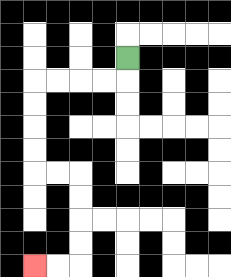{'start': '[5, 2]', 'end': '[1, 11]', 'path_directions': 'D,L,L,L,L,D,D,D,D,R,R,D,D,D,D,L,L', 'path_coordinates': '[[5, 2], [5, 3], [4, 3], [3, 3], [2, 3], [1, 3], [1, 4], [1, 5], [1, 6], [1, 7], [2, 7], [3, 7], [3, 8], [3, 9], [3, 10], [3, 11], [2, 11], [1, 11]]'}